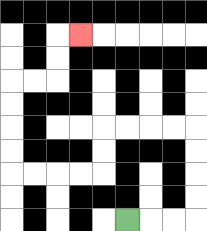{'start': '[5, 9]', 'end': '[3, 1]', 'path_directions': 'R,R,R,U,U,U,U,L,L,L,L,D,D,L,L,L,L,U,U,U,U,R,R,U,U,R', 'path_coordinates': '[[5, 9], [6, 9], [7, 9], [8, 9], [8, 8], [8, 7], [8, 6], [8, 5], [7, 5], [6, 5], [5, 5], [4, 5], [4, 6], [4, 7], [3, 7], [2, 7], [1, 7], [0, 7], [0, 6], [0, 5], [0, 4], [0, 3], [1, 3], [2, 3], [2, 2], [2, 1], [3, 1]]'}